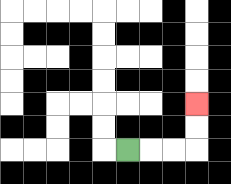{'start': '[5, 6]', 'end': '[8, 4]', 'path_directions': 'R,R,R,U,U', 'path_coordinates': '[[5, 6], [6, 6], [7, 6], [8, 6], [8, 5], [8, 4]]'}